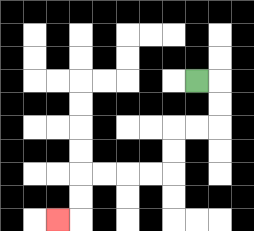{'start': '[8, 3]', 'end': '[2, 9]', 'path_directions': 'R,D,D,L,L,D,D,L,L,L,L,D,D,L', 'path_coordinates': '[[8, 3], [9, 3], [9, 4], [9, 5], [8, 5], [7, 5], [7, 6], [7, 7], [6, 7], [5, 7], [4, 7], [3, 7], [3, 8], [3, 9], [2, 9]]'}